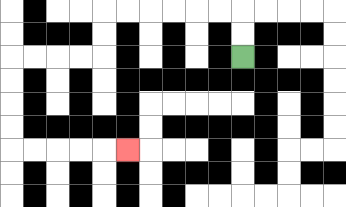{'start': '[10, 2]', 'end': '[5, 6]', 'path_directions': 'U,U,L,L,L,L,L,L,D,D,L,L,L,L,D,D,D,D,R,R,R,R,R', 'path_coordinates': '[[10, 2], [10, 1], [10, 0], [9, 0], [8, 0], [7, 0], [6, 0], [5, 0], [4, 0], [4, 1], [4, 2], [3, 2], [2, 2], [1, 2], [0, 2], [0, 3], [0, 4], [0, 5], [0, 6], [1, 6], [2, 6], [3, 6], [4, 6], [5, 6]]'}